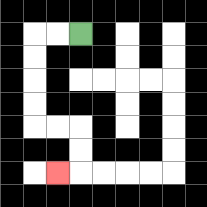{'start': '[3, 1]', 'end': '[2, 7]', 'path_directions': 'L,L,D,D,D,D,R,R,D,D,L', 'path_coordinates': '[[3, 1], [2, 1], [1, 1], [1, 2], [1, 3], [1, 4], [1, 5], [2, 5], [3, 5], [3, 6], [3, 7], [2, 7]]'}